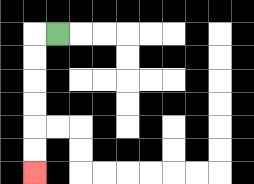{'start': '[2, 1]', 'end': '[1, 7]', 'path_directions': 'L,D,D,D,D,D,D', 'path_coordinates': '[[2, 1], [1, 1], [1, 2], [1, 3], [1, 4], [1, 5], [1, 6], [1, 7]]'}